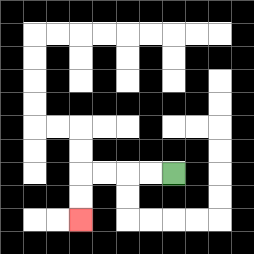{'start': '[7, 7]', 'end': '[3, 9]', 'path_directions': 'L,L,L,L,D,D', 'path_coordinates': '[[7, 7], [6, 7], [5, 7], [4, 7], [3, 7], [3, 8], [3, 9]]'}